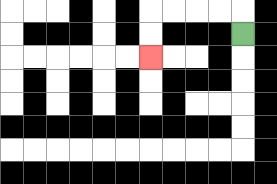{'start': '[10, 1]', 'end': '[6, 2]', 'path_directions': 'U,L,L,L,L,D,D', 'path_coordinates': '[[10, 1], [10, 0], [9, 0], [8, 0], [7, 0], [6, 0], [6, 1], [6, 2]]'}